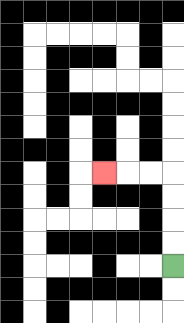{'start': '[7, 11]', 'end': '[4, 7]', 'path_directions': 'U,U,U,U,L,L,L', 'path_coordinates': '[[7, 11], [7, 10], [7, 9], [7, 8], [7, 7], [6, 7], [5, 7], [4, 7]]'}